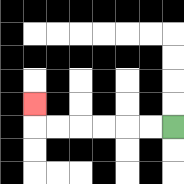{'start': '[7, 5]', 'end': '[1, 4]', 'path_directions': 'L,L,L,L,L,L,U', 'path_coordinates': '[[7, 5], [6, 5], [5, 5], [4, 5], [3, 5], [2, 5], [1, 5], [1, 4]]'}